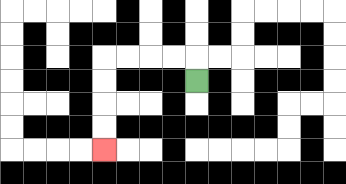{'start': '[8, 3]', 'end': '[4, 6]', 'path_directions': 'U,L,L,L,L,D,D,D,D', 'path_coordinates': '[[8, 3], [8, 2], [7, 2], [6, 2], [5, 2], [4, 2], [4, 3], [4, 4], [4, 5], [4, 6]]'}